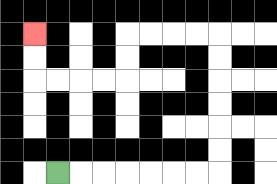{'start': '[2, 7]', 'end': '[1, 1]', 'path_directions': 'R,R,R,R,R,R,R,U,U,U,U,U,U,L,L,L,L,D,D,L,L,L,L,U,U', 'path_coordinates': '[[2, 7], [3, 7], [4, 7], [5, 7], [6, 7], [7, 7], [8, 7], [9, 7], [9, 6], [9, 5], [9, 4], [9, 3], [9, 2], [9, 1], [8, 1], [7, 1], [6, 1], [5, 1], [5, 2], [5, 3], [4, 3], [3, 3], [2, 3], [1, 3], [1, 2], [1, 1]]'}